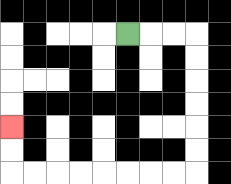{'start': '[5, 1]', 'end': '[0, 5]', 'path_directions': 'R,R,R,D,D,D,D,D,D,L,L,L,L,L,L,L,L,U,U', 'path_coordinates': '[[5, 1], [6, 1], [7, 1], [8, 1], [8, 2], [8, 3], [8, 4], [8, 5], [8, 6], [8, 7], [7, 7], [6, 7], [5, 7], [4, 7], [3, 7], [2, 7], [1, 7], [0, 7], [0, 6], [0, 5]]'}